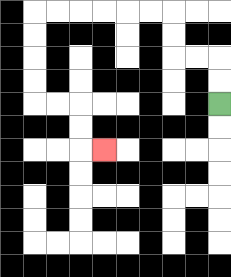{'start': '[9, 4]', 'end': '[4, 6]', 'path_directions': 'U,U,L,L,U,U,L,L,L,L,L,L,D,D,D,D,R,R,D,D,R', 'path_coordinates': '[[9, 4], [9, 3], [9, 2], [8, 2], [7, 2], [7, 1], [7, 0], [6, 0], [5, 0], [4, 0], [3, 0], [2, 0], [1, 0], [1, 1], [1, 2], [1, 3], [1, 4], [2, 4], [3, 4], [3, 5], [3, 6], [4, 6]]'}